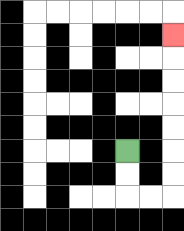{'start': '[5, 6]', 'end': '[7, 1]', 'path_directions': 'D,D,R,R,U,U,U,U,U,U,U', 'path_coordinates': '[[5, 6], [5, 7], [5, 8], [6, 8], [7, 8], [7, 7], [7, 6], [7, 5], [7, 4], [7, 3], [7, 2], [7, 1]]'}